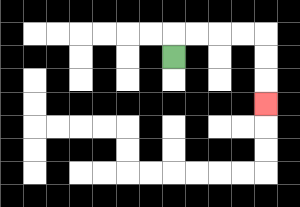{'start': '[7, 2]', 'end': '[11, 4]', 'path_directions': 'U,R,R,R,R,D,D,D', 'path_coordinates': '[[7, 2], [7, 1], [8, 1], [9, 1], [10, 1], [11, 1], [11, 2], [11, 3], [11, 4]]'}